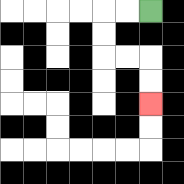{'start': '[6, 0]', 'end': '[6, 4]', 'path_directions': 'L,L,D,D,R,R,D,D', 'path_coordinates': '[[6, 0], [5, 0], [4, 0], [4, 1], [4, 2], [5, 2], [6, 2], [6, 3], [6, 4]]'}